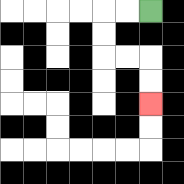{'start': '[6, 0]', 'end': '[6, 4]', 'path_directions': 'L,L,D,D,R,R,D,D', 'path_coordinates': '[[6, 0], [5, 0], [4, 0], [4, 1], [4, 2], [5, 2], [6, 2], [6, 3], [6, 4]]'}